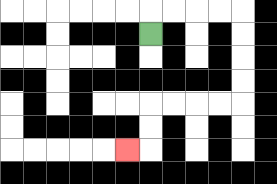{'start': '[6, 1]', 'end': '[5, 6]', 'path_directions': 'U,R,R,R,R,D,D,D,D,L,L,L,L,D,D,L', 'path_coordinates': '[[6, 1], [6, 0], [7, 0], [8, 0], [9, 0], [10, 0], [10, 1], [10, 2], [10, 3], [10, 4], [9, 4], [8, 4], [7, 4], [6, 4], [6, 5], [6, 6], [5, 6]]'}